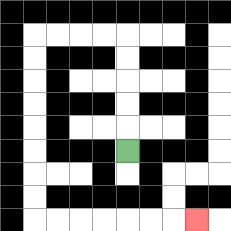{'start': '[5, 6]', 'end': '[8, 9]', 'path_directions': 'U,U,U,U,U,L,L,L,L,D,D,D,D,D,D,D,D,R,R,R,R,R,R,R', 'path_coordinates': '[[5, 6], [5, 5], [5, 4], [5, 3], [5, 2], [5, 1], [4, 1], [3, 1], [2, 1], [1, 1], [1, 2], [1, 3], [1, 4], [1, 5], [1, 6], [1, 7], [1, 8], [1, 9], [2, 9], [3, 9], [4, 9], [5, 9], [6, 9], [7, 9], [8, 9]]'}